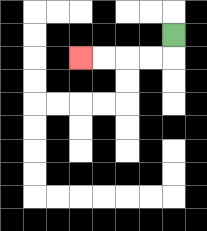{'start': '[7, 1]', 'end': '[3, 2]', 'path_directions': 'D,L,L,L,L', 'path_coordinates': '[[7, 1], [7, 2], [6, 2], [5, 2], [4, 2], [3, 2]]'}